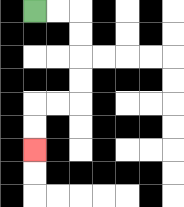{'start': '[1, 0]', 'end': '[1, 6]', 'path_directions': 'R,R,D,D,D,D,L,L,D,D', 'path_coordinates': '[[1, 0], [2, 0], [3, 0], [3, 1], [3, 2], [3, 3], [3, 4], [2, 4], [1, 4], [1, 5], [1, 6]]'}